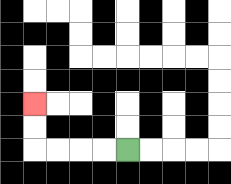{'start': '[5, 6]', 'end': '[1, 4]', 'path_directions': 'L,L,L,L,U,U', 'path_coordinates': '[[5, 6], [4, 6], [3, 6], [2, 6], [1, 6], [1, 5], [1, 4]]'}